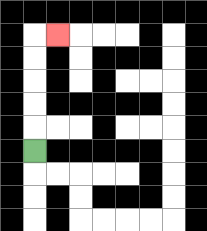{'start': '[1, 6]', 'end': '[2, 1]', 'path_directions': 'U,U,U,U,U,R', 'path_coordinates': '[[1, 6], [1, 5], [1, 4], [1, 3], [1, 2], [1, 1], [2, 1]]'}